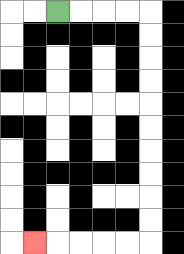{'start': '[2, 0]', 'end': '[1, 10]', 'path_directions': 'R,R,R,R,D,D,D,D,D,D,D,D,D,D,L,L,L,L,L', 'path_coordinates': '[[2, 0], [3, 0], [4, 0], [5, 0], [6, 0], [6, 1], [6, 2], [6, 3], [6, 4], [6, 5], [6, 6], [6, 7], [6, 8], [6, 9], [6, 10], [5, 10], [4, 10], [3, 10], [2, 10], [1, 10]]'}